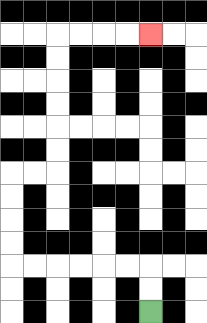{'start': '[6, 13]', 'end': '[6, 1]', 'path_directions': 'U,U,L,L,L,L,L,L,U,U,U,U,R,R,U,U,U,U,U,U,R,R,R,R', 'path_coordinates': '[[6, 13], [6, 12], [6, 11], [5, 11], [4, 11], [3, 11], [2, 11], [1, 11], [0, 11], [0, 10], [0, 9], [0, 8], [0, 7], [1, 7], [2, 7], [2, 6], [2, 5], [2, 4], [2, 3], [2, 2], [2, 1], [3, 1], [4, 1], [5, 1], [6, 1]]'}